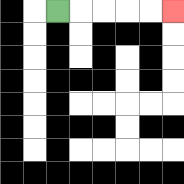{'start': '[2, 0]', 'end': '[7, 0]', 'path_directions': 'R,R,R,R,R', 'path_coordinates': '[[2, 0], [3, 0], [4, 0], [5, 0], [6, 0], [7, 0]]'}